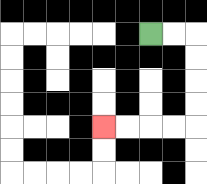{'start': '[6, 1]', 'end': '[4, 5]', 'path_directions': 'R,R,D,D,D,D,L,L,L,L', 'path_coordinates': '[[6, 1], [7, 1], [8, 1], [8, 2], [8, 3], [8, 4], [8, 5], [7, 5], [6, 5], [5, 5], [4, 5]]'}